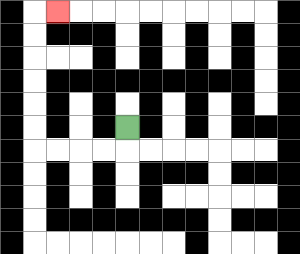{'start': '[5, 5]', 'end': '[2, 0]', 'path_directions': 'D,L,L,L,L,U,U,U,U,U,U,R', 'path_coordinates': '[[5, 5], [5, 6], [4, 6], [3, 6], [2, 6], [1, 6], [1, 5], [1, 4], [1, 3], [1, 2], [1, 1], [1, 0], [2, 0]]'}